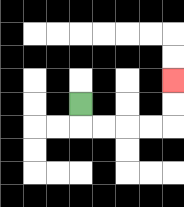{'start': '[3, 4]', 'end': '[7, 3]', 'path_directions': 'D,R,R,R,R,U,U', 'path_coordinates': '[[3, 4], [3, 5], [4, 5], [5, 5], [6, 5], [7, 5], [7, 4], [7, 3]]'}